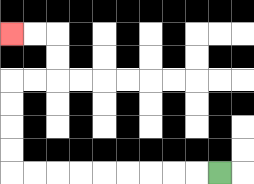{'start': '[9, 7]', 'end': '[0, 1]', 'path_directions': 'L,L,L,L,L,L,L,L,L,U,U,U,U,R,R,U,U,L,L', 'path_coordinates': '[[9, 7], [8, 7], [7, 7], [6, 7], [5, 7], [4, 7], [3, 7], [2, 7], [1, 7], [0, 7], [0, 6], [0, 5], [0, 4], [0, 3], [1, 3], [2, 3], [2, 2], [2, 1], [1, 1], [0, 1]]'}